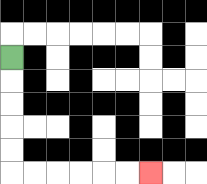{'start': '[0, 2]', 'end': '[6, 7]', 'path_directions': 'D,D,D,D,D,R,R,R,R,R,R', 'path_coordinates': '[[0, 2], [0, 3], [0, 4], [0, 5], [0, 6], [0, 7], [1, 7], [2, 7], [3, 7], [4, 7], [5, 7], [6, 7]]'}